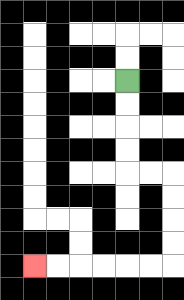{'start': '[5, 3]', 'end': '[1, 11]', 'path_directions': 'D,D,D,D,R,R,D,D,D,D,L,L,L,L,L,L', 'path_coordinates': '[[5, 3], [5, 4], [5, 5], [5, 6], [5, 7], [6, 7], [7, 7], [7, 8], [7, 9], [7, 10], [7, 11], [6, 11], [5, 11], [4, 11], [3, 11], [2, 11], [1, 11]]'}